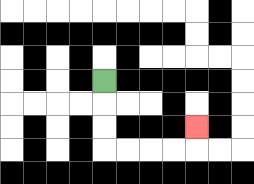{'start': '[4, 3]', 'end': '[8, 5]', 'path_directions': 'D,D,D,R,R,R,R,U', 'path_coordinates': '[[4, 3], [4, 4], [4, 5], [4, 6], [5, 6], [6, 6], [7, 6], [8, 6], [8, 5]]'}